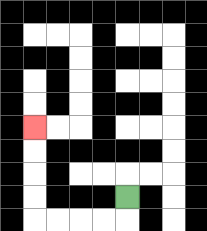{'start': '[5, 8]', 'end': '[1, 5]', 'path_directions': 'D,L,L,L,L,U,U,U,U', 'path_coordinates': '[[5, 8], [5, 9], [4, 9], [3, 9], [2, 9], [1, 9], [1, 8], [1, 7], [1, 6], [1, 5]]'}